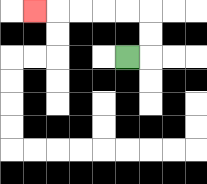{'start': '[5, 2]', 'end': '[1, 0]', 'path_directions': 'R,U,U,L,L,L,L,L', 'path_coordinates': '[[5, 2], [6, 2], [6, 1], [6, 0], [5, 0], [4, 0], [3, 0], [2, 0], [1, 0]]'}